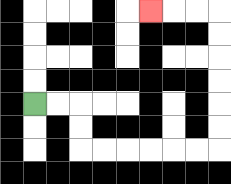{'start': '[1, 4]', 'end': '[6, 0]', 'path_directions': 'R,R,D,D,R,R,R,R,R,R,U,U,U,U,U,U,L,L,L', 'path_coordinates': '[[1, 4], [2, 4], [3, 4], [3, 5], [3, 6], [4, 6], [5, 6], [6, 6], [7, 6], [8, 6], [9, 6], [9, 5], [9, 4], [9, 3], [9, 2], [9, 1], [9, 0], [8, 0], [7, 0], [6, 0]]'}